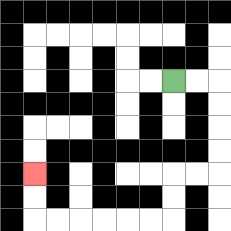{'start': '[7, 3]', 'end': '[1, 7]', 'path_directions': 'R,R,D,D,D,D,L,L,D,D,L,L,L,L,L,L,U,U', 'path_coordinates': '[[7, 3], [8, 3], [9, 3], [9, 4], [9, 5], [9, 6], [9, 7], [8, 7], [7, 7], [7, 8], [7, 9], [6, 9], [5, 9], [4, 9], [3, 9], [2, 9], [1, 9], [1, 8], [1, 7]]'}